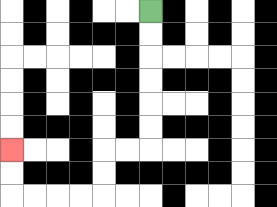{'start': '[6, 0]', 'end': '[0, 6]', 'path_directions': 'D,D,D,D,D,D,L,L,D,D,L,L,L,L,U,U', 'path_coordinates': '[[6, 0], [6, 1], [6, 2], [6, 3], [6, 4], [6, 5], [6, 6], [5, 6], [4, 6], [4, 7], [4, 8], [3, 8], [2, 8], [1, 8], [0, 8], [0, 7], [0, 6]]'}